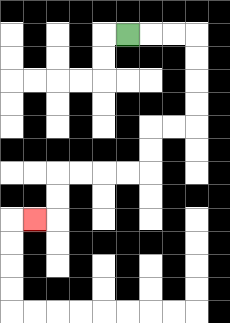{'start': '[5, 1]', 'end': '[1, 9]', 'path_directions': 'R,R,R,D,D,D,D,L,L,D,D,L,L,L,L,D,D,L', 'path_coordinates': '[[5, 1], [6, 1], [7, 1], [8, 1], [8, 2], [8, 3], [8, 4], [8, 5], [7, 5], [6, 5], [6, 6], [6, 7], [5, 7], [4, 7], [3, 7], [2, 7], [2, 8], [2, 9], [1, 9]]'}